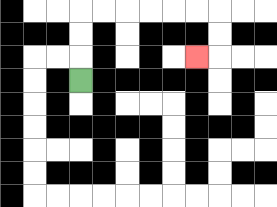{'start': '[3, 3]', 'end': '[8, 2]', 'path_directions': 'U,U,U,R,R,R,R,R,R,D,D,L', 'path_coordinates': '[[3, 3], [3, 2], [3, 1], [3, 0], [4, 0], [5, 0], [6, 0], [7, 0], [8, 0], [9, 0], [9, 1], [9, 2], [8, 2]]'}